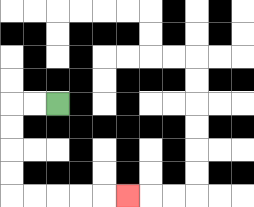{'start': '[2, 4]', 'end': '[5, 8]', 'path_directions': 'L,L,D,D,D,D,R,R,R,R,R', 'path_coordinates': '[[2, 4], [1, 4], [0, 4], [0, 5], [0, 6], [0, 7], [0, 8], [1, 8], [2, 8], [3, 8], [4, 8], [5, 8]]'}